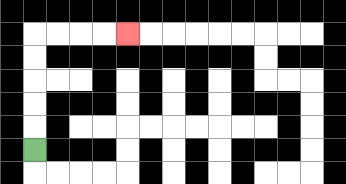{'start': '[1, 6]', 'end': '[5, 1]', 'path_directions': 'U,U,U,U,U,R,R,R,R', 'path_coordinates': '[[1, 6], [1, 5], [1, 4], [1, 3], [1, 2], [1, 1], [2, 1], [3, 1], [4, 1], [5, 1]]'}